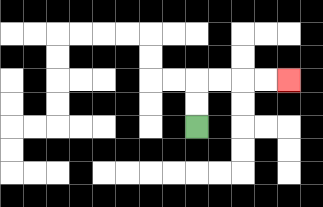{'start': '[8, 5]', 'end': '[12, 3]', 'path_directions': 'U,U,R,R,R,R', 'path_coordinates': '[[8, 5], [8, 4], [8, 3], [9, 3], [10, 3], [11, 3], [12, 3]]'}